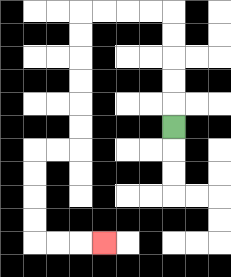{'start': '[7, 5]', 'end': '[4, 10]', 'path_directions': 'U,U,U,U,U,L,L,L,L,D,D,D,D,D,D,L,L,D,D,D,D,R,R,R', 'path_coordinates': '[[7, 5], [7, 4], [7, 3], [7, 2], [7, 1], [7, 0], [6, 0], [5, 0], [4, 0], [3, 0], [3, 1], [3, 2], [3, 3], [3, 4], [3, 5], [3, 6], [2, 6], [1, 6], [1, 7], [1, 8], [1, 9], [1, 10], [2, 10], [3, 10], [4, 10]]'}